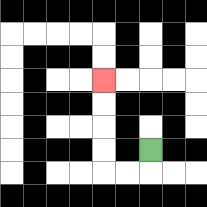{'start': '[6, 6]', 'end': '[4, 3]', 'path_directions': 'D,L,L,U,U,U,U', 'path_coordinates': '[[6, 6], [6, 7], [5, 7], [4, 7], [4, 6], [4, 5], [4, 4], [4, 3]]'}